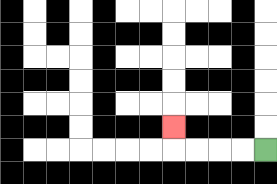{'start': '[11, 6]', 'end': '[7, 5]', 'path_directions': 'L,L,L,L,U', 'path_coordinates': '[[11, 6], [10, 6], [9, 6], [8, 6], [7, 6], [7, 5]]'}